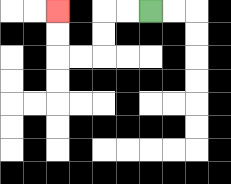{'start': '[6, 0]', 'end': '[2, 0]', 'path_directions': 'L,L,D,D,L,L,U,U', 'path_coordinates': '[[6, 0], [5, 0], [4, 0], [4, 1], [4, 2], [3, 2], [2, 2], [2, 1], [2, 0]]'}